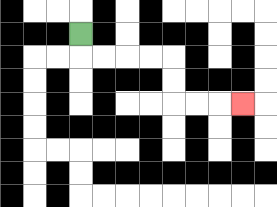{'start': '[3, 1]', 'end': '[10, 4]', 'path_directions': 'D,R,R,R,R,D,D,R,R,R', 'path_coordinates': '[[3, 1], [3, 2], [4, 2], [5, 2], [6, 2], [7, 2], [7, 3], [7, 4], [8, 4], [9, 4], [10, 4]]'}